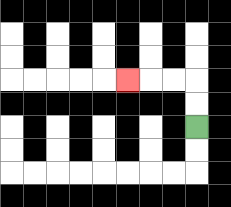{'start': '[8, 5]', 'end': '[5, 3]', 'path_directions': 'U,U,L,L,L', 'path_coordinates': '[[8, 5], [8, 4], [8, 3], [7, 3], [6, 3], [5, 3]]'}